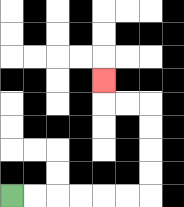{'start': '[0, 8]', 'end': '[4, 3]', 'path_directions': 'R,R,R,R,R,R,U,U,U,U,L,L,U', 'path_coordinates': '[[0, 8], [1, 8], [2, 8], [3, 8], [4, 8], [5, 8], [6, 8], [6, 7], [6, 6], [6, 5], [6, 4], [5, 4], [4, 4], [4, 3]]'}